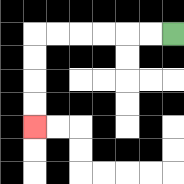{'start': '[7, 1]', 'end': '[1, 5]', 'path_directions': 'L,L,L,L,L,L,D,D,D,D', 'path_coordinates': '[[7, 1], [6, 1], [5, 1], [4, 1], [3, 1], [2, 1], [1, 1], [1, 2], [1, 3], [1, 4], [1, 5]]'}